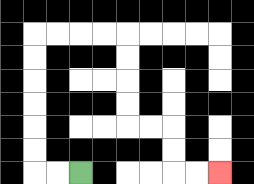{'start': '[3, 7]', 'end': '[9, 7]', 'path_directions': 'L,L,U,U,U,U,U,U,R,R,R,R,D,D,D,D,R,R,D,D,R,R', 'path_coordinates': '[[3, 7], [2, 7], [1, 7], [1, 6], [1, 5], [1, 4], [1, 3], [1, 2], [1, 1], [2, 1], [3, 1], [4, 1], [5, 1], [5, 2], [5, 3], [5, 4], [5, 5], [6, 5], [7, 5], [7, 6], [7, 7], [8, 7], [9, 7]]'}